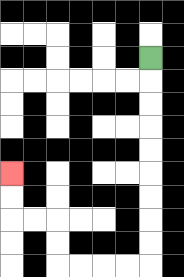{'start': '[6, 2]', 'end': '[0, 7]', 'path_directions': 'D,D,D,D,D,D,D,D,D,L,L,L,L,U,U,L,L,U,U', 'path_coordinates': '[[6, 2], [6, 3], [6, 4], [6, 5], [6, 6], [6, 7], [6, 8], [6, 9], [6, 10], [6, 11], [5, 11], [4, 11], [3, 11], [2, 11], [2, 10], [2, 9], [1, 9], [0, 9], [0, 8], [0, 7]]'}